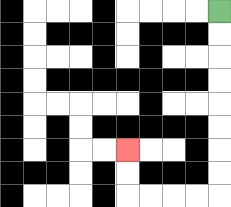{'start': '[9, 0]', 'end': '[5, 6]', 'path_directions': 'D,D,D,D,D,D,D,D,L,L,L,L,U,U', 'path_coordinates': '[[9, 0], [9, 1], [9, 2], [9, 3], [9, 4], [9, 5], [9, 6], [9, 7], [9, 8], [8, 8], [7, 8], [6, 8], [5, 8], [5, 7], [5, 6]]'}